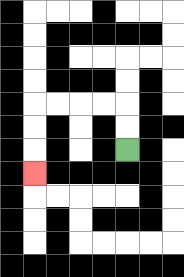{'start': '[5, 6]', 'end': '[1, 7]', 'path_directions': 'U,U,L,L,L,L,D,D,D', 'path_coordinates': '[[5, 6], [5, 5], [5, 4], [4, 4], [3, 4], [2, 4], [1, 4], [1, 5], [1, 6], [1, 7]]'}